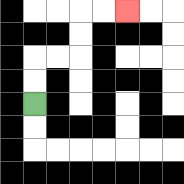{'start': '[1, 4]', 'end': '[5, 0]', 'path_directions': 'U,U,R,R,U,U,R,R', 'path_coordinates': '[[1, 4], [1, 3], [1, 2], [2, 2], [3, 2], [3, 1], [3, 0], [4, 0], [5, 0]]'}